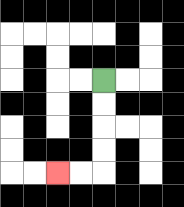{'start': '[4, 3]', 'end': '[2, 7]', 'path_directions': 'D,D,D,D,L,L', 'path_coordinates': '[[4, 3], [4, 4], [4, 5], [4, 6], [4, 7], [3, 7], [2, 7]]'}